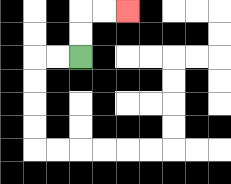{'start': '[3, 2]', 'end': '[5, 0]', 'path_directions': 'U,U,R,R', 'path_coordinates': '[[3, 2], [3, 1], [3, 0], [4, 0], [5, 0]]'}